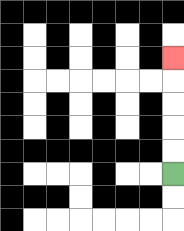{'start': '[7, 7]', 'end': '[7, 2]', 'path_directions': 'U,U,U,U,U', 'path_coordinates': '[[7, 7], [7, 6], [7, 5], [7, 4], [7, 3], [7, 2]]'}